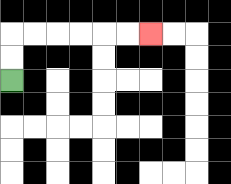{'start': '[0, 3]', 'end': '[6, 1]', 'path_directions': 'U,U,R,R,R,R,R,R', 'path_coordinates': '[[0, 3], [0, 2], [0, 1], [1, 1], [2, 1], [3, 1], [4, 1], [5, 1], [6, 1]]'}